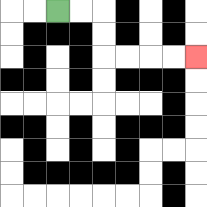{'start': '[2, 0]', 'end': '[8, 2]', 'path_directions': 'R,R,D,D,R,R,R,R', 'path_coordinates': '[[2, 0], [3, 0], [4, 0], [4, 1], [4, 2], [5, 2], [6, 2], [7, 2], [8, 2]]'}